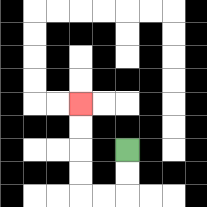{'start': '[5, 6]', 'end': '[3, 4]', 'path_directions': 'D,D,L,L,U,U,U,U', 'path_coordinates': '[[5, 6], [5, 7], [5, 8], [4, 8], [3, 8], [3, 7], [3, 6], [3, 5], [3, 4]]'}